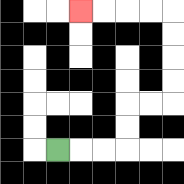{'start': '[2, 6]', 'end': '[3, 0]', 'path_directions': 'R,R,R,U,U,R,R,U,U,U,U,L,L,L,L', 'path_coordinates': '[[2, 6], [3, 6], [4, 6], [5, 6], [5, 5], [5, 4], [6, 4], [7, 4], [7, 3], [7, 2], [7, 1], [7, 0], [6, 0], [5, 0], [4, 0], [3, 0]]'}